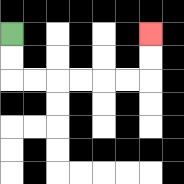{'start': '[0, 1]', 'end': '[6, 1]', 'path_directions': 'D,D,R,R,R,R,R,R,U,U', 'path_coordinates': '[[0, 1], [0, 2], [0, 3], [1, 3], [2, 3], [3, 3], [4, 3], [5, 3], [6, 3], [6, 2], [6, 1]]'}